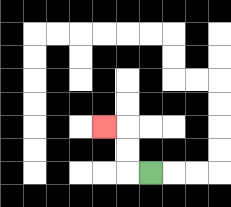{'start': '[6, 7]', 'end': '[4, 5]', 'path_directions': 'L,U,U,L', 'path_coordinates': '[[6, 7], [5, 7], [5, 6], [5, 5], [4, 5]]'}